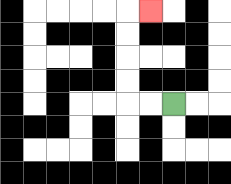{'start': '[7, 4]', 'end': '[6, 0]', 'path_directions': 'L,L,U,U,U,U,R', 'path_coordinates': '[[7, 4], [6, 4], [5, 4], [5, 3], [5, 2], [5, 1], [5, 0], [6, 0]]'}